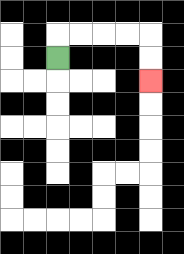{'start': '[2, 2]', 'end': '[6, 3]', 'path_directions': 'U,R,R,R,R,D,D', 'path_coordinates': '[[2, 2], [2, 1], [3, 1], [4, 1], [5, 1], [6, 1], [6, 2], [6, 3]]'}